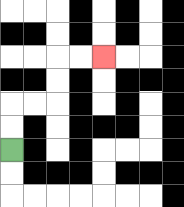{'start': '[0, 6]', 'end': '[4, 2]', 'path_directions': 'U,U,R,R,U,U,R,R', 'path_coordinates': '[[0, 6], [0, 5], [0, 4], [1, 4], [2, 4], [2, 3], [2, 2], [3, 2], [4, 2]]'}